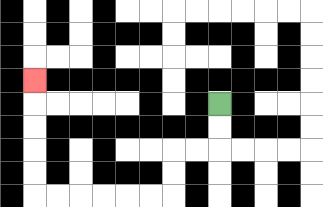{'start': '[9, 4]', 'end': '[1, 3]', 'path_directions': 'D,D,L,L,D,D,L,L,L,L,L,L,U,U,U,U,U', 'path_coordinates': '[[9, 4], [9, 5], [9, 6], [8, 6], [7, 6], [7, 7], [7, 8], [6, 8], [5, 8], [4, 8], [3, 8], [2, 8], [1, 8], [1, 7], [1, 6], [1, 5], [1, 4], [1, 3]]'}